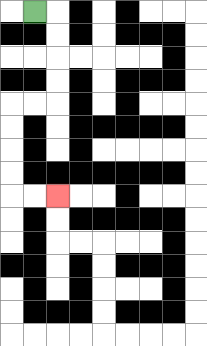{'start': '[1, 0]', 'end': '[2, 8]', 'path_directions': 'R,D,D,D,D,L,L,D,D,D,D,R,R', 'path_coordinates': '[[1, 0], [2, 0], [2, 1], [2, 2], [2, 3], [2, 4], [1, 4], [0, 4], [0, 5], [0, 6], [0, 7], [0, 8], [1, 8], [2, 8]]'}